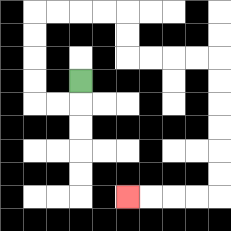{'start': '[3, 3]', 'end': '[5, 8]', 'path_directions': 'D,L,L,U,U,U,U,R,R,R,R,D,D,R,R,R,R,D,D,D,D,D,D,L,L,L,L', 'path_coordinates': '[[3, 3], [3, 4], [2, 4], [1, 4], [1, 3], [1, 2], [1, 1], [1, 0], [2, 0], [3, 0], [4, 0], [5, 0], [5, 1], [5, 2], [6, 2], [7, 2], [8, 2], [9, 2], [9, 3], [9, 4], [9, 5], [9, 6], [9, 7], [9, 8], [8, 8], [7, 8], [6, 8], [5, 8]]'}